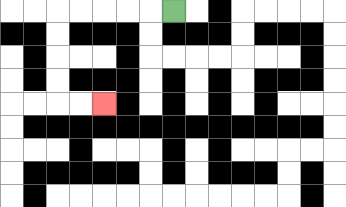{'start': '[7, 0]', 'end': '[4, 4]', 'path_directions': 'L,L,L,L,L,D,D,D,D,R,R', 'path_coordinates': '[[7, 0], [6, 0], [5, 0], [4, 0], [3, 0], [2, 0], [2, 1], [2, 2], [2, 3], [2, 4], [3, 4], [4, 4]]'}